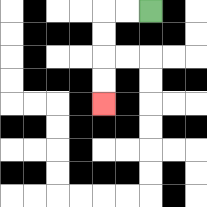{'start': '[6, 0]', 'end': '[4, 4]', 'path_directions': 'L,L,D,D,D,D', 'path_coordinates': '[[6, 0], [5, 0], [4, 0], [4, 1], [4, 2], [4, 3], [4, 4]]'}